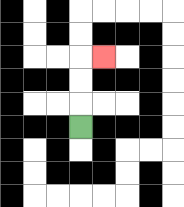{'start': '[3, 5]', 'end': '[4, 2]', 'path_directions': 'U,U,U,R', 'path_coordinates': '[[3, 5], [3, 4], [3, 3], [3, 2], [4, 2]]'}